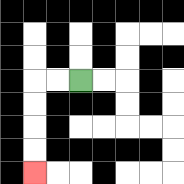{'start': '[3, 3]', 'end': '[1, 7]', 'path_directions': 'L,L,D,D,D,D', 'path_coordinates': '[[3, 3], [2, 3], [1, 3], [1, 4], [1, 5], [1, 6], [1, 7]]'}